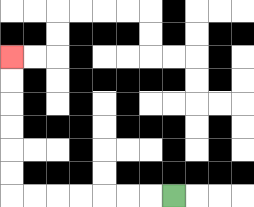{'start': '[7, 8]', 'end': '[0, 2]', 'path_directions': 'L,L,L,L,L,L,L,U,U,U,U,U,U', 'path_coordinates': '[[7, 8], [6, 8], [5, 8], [4, 8], [3, 8], [2, 8], [1, 8], [0, 8], [0, 7], [0, 6], [0, 5], [0, 4], [0, 3], [0, 2]]'}